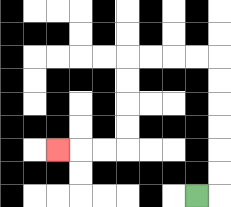{'start': '[8, 8]', 'end': '[2, 6]', 'path_directions': 'R,U,U,U,U,U,U,L,L,L,L,D,D,D,D,L,L,L', 'path_coordinates': '[[8, 8], [9, 8], [9, 7], [9, 6], [9, 5], [9, 4], [9, 3], [9, 2], [8, 2], [7, 2], [6, 2], [5, 2], [5, 3], [5, 4], [5, 5], [5, 6], [4, 6], [3, 6], [2, 6]]'}